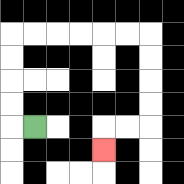{'start': '[1, 5]', 'end': '[4, 6]', 'path_directions': 'L,U,U,U,U,R,R,R,R,R,R,D,D,D,D,L,L,D', 'path_coordinates': '[[1, 5], [0, 5], [0, 4], [0, 3], [0, 2], [0, 1], [1, 1], [2, 1], [3, 1], [4, 1], [5, 1], [6, 1], [6, 2], [6, 3], [6, 4], [6, 5], [5, 5], [4, 5], [4, 6]]'}